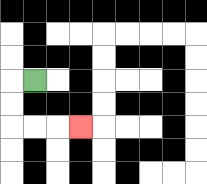{'start': '[1, 3]', 'end': '[3, 5]', 'path_directions': 'L,D,D,R,R,R', 'path_coordinates': '[[1, 3], [0, 3], [0, 4], [0, 5], [1, 5], [2, 5], [3, 5]]'}